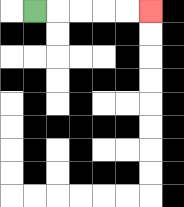{'start': '[1, 0]', 'end': '[6, 0]', 'path_directions': 'R,R,R,R,R', 'path_coordinates': '[[1, 0], [2, 0], [3, 0], [4, 0], [5, 0], [6, 0]]'}